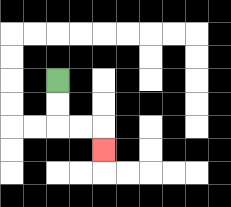{'start': '[2, 3]', 'end': '[4, 6]', 'path_directions': 'D,D,R,R,D', 'path_coordinates': '[[2, 3], [2, 4], [2, 5], [3, 5], [4, 5], [4, 6]]'}